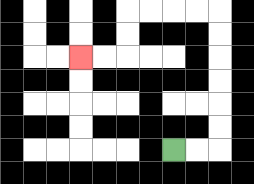{'start': '[7, 6]', 'end': '[3, 2]', 'path_directions': 'R,R,U,U,U,U,U,U,L,L,L,L,D,D,L,L', 'path_coordinates': '[[7, 6], [8, 6], [9, 6], [9, 5], [9, 4], [9, 3], [9, 2], [9, 1], [9, 0], [8, 0], [7, 0], [6, 0], [5, 0], [5, 1], [5, 2], [4, 2], [3, 2]]'}